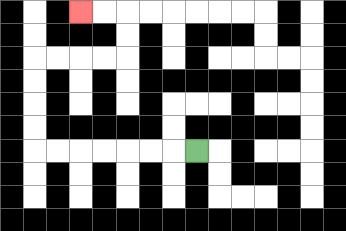{'start': '[8, 6]', 'end': '[3, 0]', 'path_directions': 'L,L,L,L,L,L,L,U,U,U,U,R,R,R,R,U,U,L,L', 'path_coordinates': '[[8, 6], [7, 6], [6, 6], [5, 6], [4, 6], [3, 6], [2, 6], [1, 6], [1, 5], [1, 4], [1, 3], [1, 2], [2, 2], [3, 2], [4, 2], [5, 2], [5, 1], [5, 0], [4, 0], [3, 0]]'}